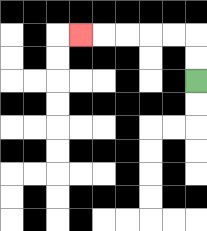{'start': '[8, 3]', 'end': '[3, 1]', 'path_directions': 'U,U,L,L,L,L,L', 'path_coordinates': '[[8, 3], [8, 2], [8, 1], [7, 1], [6, 1], [5, 1], [4, 1], [3, 1]]'}